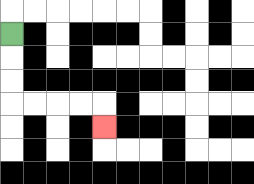{'start': '[0, 1]', 'end': '[4, 5]', 'path_directions': 'D,D,D,R,R,R,R,D', 'path_coordinates': '[[0, 1], [0, 2], [0, 3], [0, 4], [1, 4], [2, 4], [3, 4], [4, 4], [4, 5]]'}